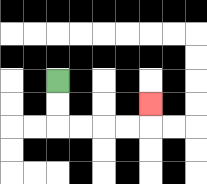{'start': '[2, 3]', 'end': '[6, 4]', 'path_directions': 'D,D,R,R,R,R,U', 'path_coordinates': '[[2, 3], [2, 4], [2, 5], [3, 5], [4, 5], [5, 5], [6, 5], [6, 4]]'}